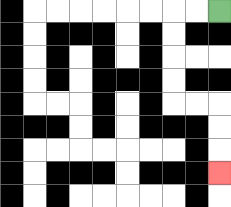{'start': '[9, 0]', 'end': '[9, 7]', 'path_directions': 'L,L,D,D,D,D,R,R,D,D,D', 'path_coordinates': '[[9, 0], [8, 0], [7, 0], [7, 1], [7, 2], [7, 3], [7, 4], [8, 4], [9, 4], [9, 5], [9, 6], [9, 7]]'}